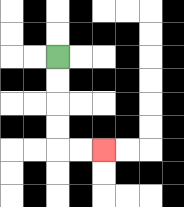{'start': '[2, 2]', 'end': '[4, 6]', 'path_directions': 'D,D,D,D,R,R', 'path_coordinates': '[[2, 2], [2, 3], [2, 4], [2, 5], [2, 6], [3, 6], [4, 6]]'}